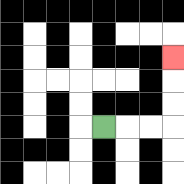{'start': '[4, 5]', 'end': '[7, 2]', 'path_directions': 'R,R,R,U,U,U', 'path_coordinates': '[[4, 5], [5, 5], [6, 5], [7, 5], [7, 4], [7, 3], [7, 2]]'}